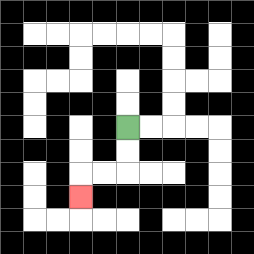{'start': '[5, 5]', 'end': '[3, 8]', 'path_directions': 'D,D,L,L,D', 'path_coordinates': '[[5, 5], [5, 6], [5, 7], [4, 7], [3, 7], [3, 8]]'}